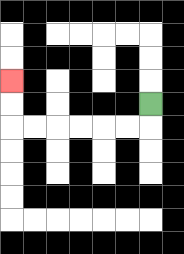{'start': '[6, 4]', 'end': '[0, 3]', 'path_directions': 'D,L,L,L,L,L,L,U,U', 'path_coordinates': '[[6, 4], [6, 5], [5, 5], [4, 5], [3, 5], [2, 5], [1, 5], [0, 5], [0, 4], [0, 3]]'}